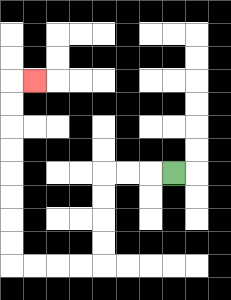{'start': '[7, 7]', 'end': '[1, 3]', 'path_directions': 'L,L,L,D,D,D,D,L,L,L,L,U,U,U,U,U,U,U,U,R', 'path_coordinates': '[[7, 7], [6, 7], [5, 7], [4, 7], [4, 8], [4, 9], [4, 10], [4, 11], [3, 11], [2, 11], [1, 11], [0, 11], [0, 10], [0, 9], [0, 8], [0, 7], [0, 6], [0, 5], [0, 4], [0, 3], [1, 3]]'}